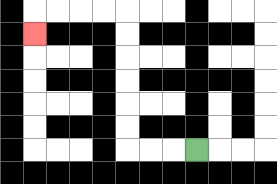{'start': '[8, 6]', 'end': '[1, 1]', 'path_directions': 'L,L,L,U,U,U,U,U,U,L,L,L,L,D', 'path_coordinates': '[[8, 6], [7, 6], [6, 6], [5, 6], [5, 5], [5, 4], [5, 3], [5, 2], [5, 1], [5, 0], [4, 0], [3, 0], [2, 0], [1, 0], [1, 1]]'}